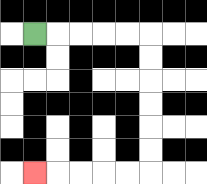{'start': '[1, 1]', 'end': '[1, 7]', 'path_directions': 'R,R,R,R,R,D,D,D,D,D,D,L,L,L,L,L', 'path_coordinates': '[[1, 1], [2, 1], [3, 1], [4, 1], [5, 1], [6, 1], [6, 2], [6, 3], [6, 4], [6, 5], [6, 6], [6, 7], [5, 7], [4, 7], [3, 7], [2, 7], [1, 7]]'}